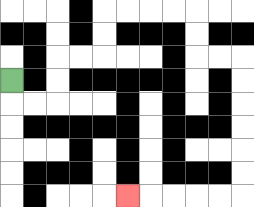{'start': '[0, 3]', 'end': '[5, 8]', 'path_directions': 'D,R,R,U,U,R,R,U,U,R,R,R,R,D,D,R,R,D,D,D,D,D,D,L,L,L,L,L', 'path_coordinates': '[[0, 3], [0, 4], [1, 4], [2, 4], [2, 3], [2, 2], [3, 2], [4, 2], [4, 1], [4, 0], [5, 0], [6, 0], [7, 0], [8, 0], [8, 1], [8, 2], [9, 2], [10, 2], [10, 3], [10, 4], [10, 5], [10, 6], [10, 7], [10, 8], [9, 8], [8, 8], [7, 8], [6, 8], [5, 8]]'}